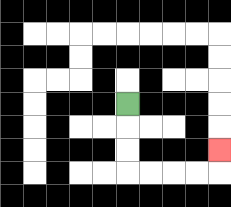{'start': '[5, 4]', 'end': '[9, 6]', 'path_directions': 'D,D,D,R,R,R,R,U', 'path_coordinates': '[[5, 4], [5, 5], [5, 6], [5, 7], [6, 7], [7, 7], [8, 7], [9, 7], [9, 6]]'}